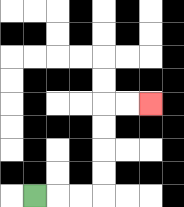{'start': '[1, 8]', 'end': '[6, 4]', 'path_directions': 'R,R,R,U,U,U,U,R,R', 'path_coordinates': '[[1, 8], [2, 8], [3, 8], [4, 8], [4, 7], [4, 6], [4, 5], [4, 4], [5, 4], [6, 4]]'}